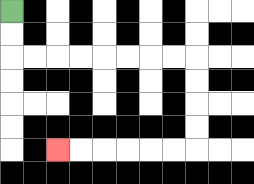{'start': '[0, 0]', 'end': '[2, 6]', 'path_directions': 'D,D,R,R,R,R,R,R,R,R,D,D,D,D,L,L,L,L,L,L', 'path_coordinates': '[[0, 0], [0, 1], [0, 2], [1, 2], [2, 2], [3, 2], [4, 2], [5, 2], [6, 2], [7, 2], [8, 2], [8, 3], [8, 4], [8, 5], [8, 6], [7, 6], [6, 6], [5, 6], [4, 6], [3, 6], [2, 6]]'}